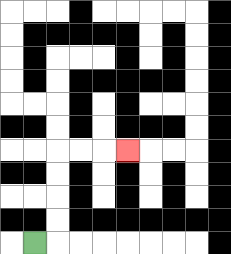{'start': '[1, 10]', 'end': '[5, 6]', 'path_directions': 'R,U,U,U,U,R,R,R', 'path_coordinates': '[[1, 10], [2, 10], [2, 9], [2, 8], [2, 7], [2, 6], [3, 6], [4, 6], [5, 6]]'}